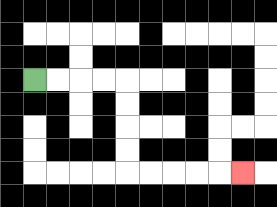{'start': '[1, 3]', 'end': '[10, 7]', 'path_directions': 'R,R,R,R,D,D,D,D,R,R,R,R,R', 'path_coordinates': '[[1, 3], [2, 3], [3, 3], [4, 3], [5, 3], [5, 4], [5, 5], [5, 6], [5, 7], [6, 7], [7, 7], [8, 7], [9, 7], [10, 7]]'}